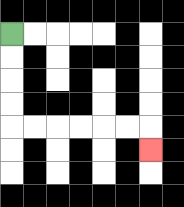{'start': '[0, 1]', 'end': '[6, 6]', 'path_directions': 'D,D,D,D,R,R,R,R,R,R,D', 'path_coordinates': '[[0, 1], [0, 2], [0, 3], [0, 4], [0, 5], [1, 5], [2, 5], [3, 5], [4, 5], [5, 5], [6, 5], [6, 6]]'}